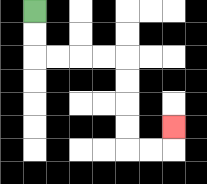{'start': '[1, 0]', 'end': '[7, 5]', 'path_directions': 'D,D,R,R,R,R,D,D,D,D,R,R,U', 'path_coordinates': '[[1, 0], [1, 1], [1, 2], [2, 2], [3, 2], [4, 2], [5, 2], [5, 3], [5, 4], [5, 5], [5, 6], [6, 6], [7, 6], [7, 5]]'}